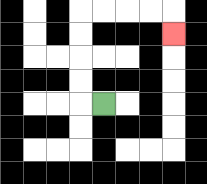{'start': '[4, 4]', 'end': '[7, 1]', 'path_directions': 'L,U,U,U,U,R,R,R,R,D', 'path_coordinates': '[[4, 4], [3, 4], [3, 3], [3, 2], [3, 1], [3, 0], [4, 0], [5, 0], [6, 0], [7, 0], [7, 1]]'}